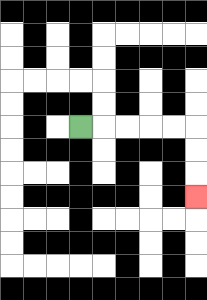{'start': '[3, 5]', 'end': '[8, 8]', 'path_directions': 'R,R,R,R,R,D,D,D', 'path_coordinates': '[[3, 5], [4, 5], [5, 5], [6, 5], [7, 5], [8, 5], [8, 6], [8, 7], [8, 8]]'}